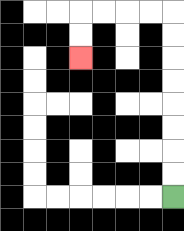{'start': '[7, 8]', 'end': '[3, 2]', 'path_directions': 'U,U,U,U,U,U,U,U,L,L,L,L,D,D', 'path_coordinates': '[[7, 8], [7, 7], [7, 6], [7, 5], [7, 4], [7, 3], [7, 2], [7, 1], [7, 0], [6, 0], [5, 0], [4, 0], [3, 0], [3, 1], [3, 2]]'}